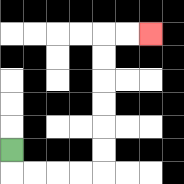{'start': '[0, 6]', 'end': '[6, 1]', 'path_directions': 'D,R,R,R,R,U,U,U,U,U,U,R,R', 'path_coordinates': '[[0, 6], [0, 7], [1, 7], [2, 7], [3, 7], [4, 7], [4, 6], [4, 5], [4, 4], [4, 3], [4, 2], [4, 1], [5, 1], [6, 1]]'}